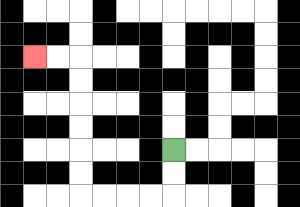{'start': '[7, 6]', 'end': '[1, 2]', 'path_directions': 'D,D,L,L,L,L,U,U,U,U,U,U,L,L', 'path_coordinates': '[[7, 6], [7, 7], [7, 8], [6, 8], [5, 8], [4, 8], [3, 8], [3, 7], [3, 6], [3, 5], [3, 4], [3, 3], [3, 2], [2, 2], [1, 2]]'}